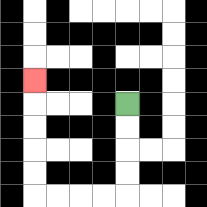{'start': '[5, 4]', 'end': '[1, 3]', 'path_directions': 'D,D,D,D,L,L,L,L,U,U,U,U,U', 'path_coordinates': '[[5, 4], [5, 5], [5, 6], [5, 7], [5, 8], [4, 8], [3, 8], [2, 8], [1, 8], [1, 7], [1, 6], [1, 5], [1, 4], [1, 3]]'}